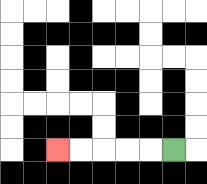{'start': '[7, 6]', 'end': '[2, 6]', 'path_directions': 'L,L,L,L,L', 'path_coordinates': '[[7, 6], [6, 6], [5, 6], [4, 6], [3, 6], [2, 6]]'}